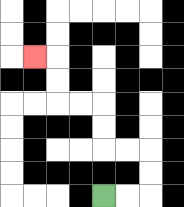{'start': '[4, 8]', 'end': '[1, 2]', 'path_directions': 'R,R,U,U,L,L,U,U,L,L,U,U,L', 'path_coordinates': '[[4, 8], [5, 8], [6, 8], [6, 7], [6, 6], [5, 6], [4, 6], [4, 5], [4, 4], [3, 4], [2, 4], [2, 3], [2, 2], [1, 2]]'}